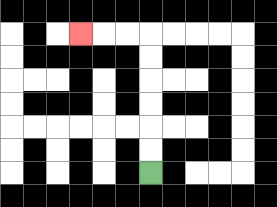{'start': '[6, 7]', 'end': '[3, 1]', 'path_directions': 'U,U,U,U,U,U,L,L,L', 'path_coordinates': '[[6, 7], [6, 6], [6, 5], [6, 4], [6, 3], [6, 2], [6, 1], [5, 1], [4, 1], [3, 1]]'}